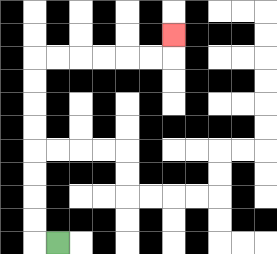{'start': '[2, 10]', 'end': '[7, 1]', 'path_directions': 'L,U,U,U,U,U,U,U,U,R,R,R,R,R,R,U', 'path_coordinates': '[[2, 10], [1, 10], [1, 9], [1, 8], [1, 7], [1, 6], [1, 5], [1, 4], [1, 3], [1, 2], [2, 2], [3, 2], [4, 2], [5, 2], [6, 2], [7, 2], [7, 1]]'}